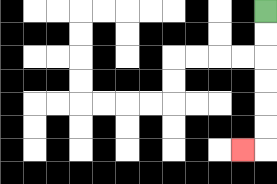{'start': '[11, 0]', 'end': '[10, 6]', 'path_directions': 'D,D,D,D,D,D,L', 'path_coordinates': '[[11, 0], [11, 1], [11, 2], [11, 3], [11, 4], [11, 5], [11, 6], [10, 6]]'}